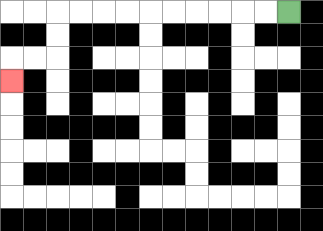{'start': '[12, 0]', 'end': '[0, 3]', 'path_directions': 'L,L,L,L,L,L,L,L,L,L,D,D,L,L,D', 'path_coordinates': '[[12, 0], [11, 0], [10, 0], [9, 0], [8, 0], [7, 0], [6, 0], [5, 0], [4, 0], [3, 0], [2, 0], [2, 1], [2, 2], [1, 2], [0, 2], [0, 3]]'}